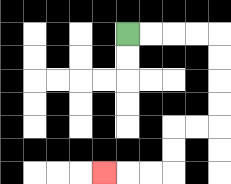{'start': '[5, 1]', 'end': '[4, 7]', 'path_directions': 'R,R,R,R,D,D,D,D,L,L,D,D,L,L,L', 'path_coordinates': '[[5, 1], [6, 1], [7, 1], [8, 1], [9, 1], [9, 2], [9, 3], [9, 4], [9, 5], [8, 5], [7, 5], [7, 6], [7, 7], [6, 7], [5, 7], [4, 7]]'}